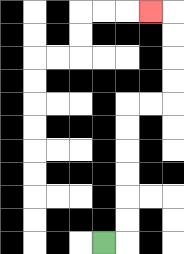{'start': '[4, 10]', 'end': '[6, 0]', 'path_directions': 'R,U,U,U,U,U,U,R,R,U,U,U,U,L', 'path_coordinates': '[[4, 10], [5, 10], [5, 9], [5, 8], [5, 7], [5, 6], [5, 5], [5, 4], [6, 4], [7, 4], [7, 3], [7, 2], [7, 1], [7, 0], [6, 0]]'}